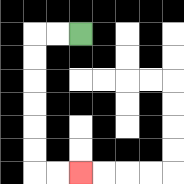{'start': '[3, 1]', 'end': '[3, 7]', 'path_directions': 'L,L,D,D,D,D,D,D,R,R', 'path_coordinates': '[[3, 1], [2, 1], [1, 1], [1, 2], [1, 3], [1, 4], [1, 5], [1, 6], [1, 7], [2, 7], [3, 7]]'}